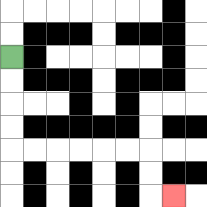{'start': '[0, 2]', 'end': '[7, 8]', 'path_directions': 'D,D,D,D,R,R,R,R,R,R,D,D,R', 'path_coordinates': '[[0, 2], [0, 3], [0, 4], [0, 5], [0, 6], [1, 6], [2, 6], [3, 6], [4, 6], [5, 6], [6, 6], [6, 7], [6, 8], [7, 8]]'}